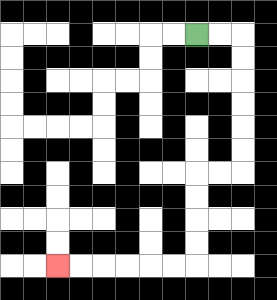{'start': '[8, 1]', 'end': '[2, 11]', 'path_directions': 'R,R,D,D,D,D,D,D,L,L,D,D,D,D,L,L,L,L,L,L', 'path_coordinates': '[[8, 1], [9, 1], [10, 1], [10, 2], [10, 3], [10, 4], [10, 5], [10, 6], [10, 7], [9, 7], [8, 7], [8, 8], [8, 9], [8, 10], [8, 11], [7, 11], [6, 11], [5, 11], [4, 11], [3, 11], [2, 11]]'}